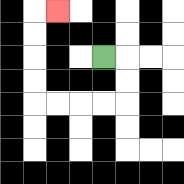{'start': '[4, 2]', 'end': '[2, 0]', 'path_directions': 'R,D,D,L,L,L,L,U,U,U,U,R', 'path_coordinates': '[[4, 2], [5, 2], [5, 3], [5, 4], [4, 4], [3, 4], [2, 4], [1, 4], [1, 3], [1, 2], [1, 1], [1, 0], [2, 0]]'}